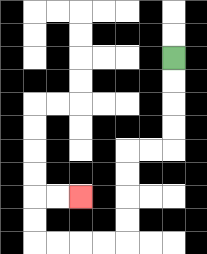{'start': '[7, 2]', 'end': '[3, 8]', 'path_directions': 'D,D,D,D,L,L,D,D,D,D,L,L,L,L,U,U,R,R', 'path_coordinates': '[[7, 2], [7, 3], [7, 4], [7, 5], [7, 6], [6, 6], [5, 6], [5, 7], [5, 8], [5, 9], [5, 10], [4, 10], [3, 10], [2, 10], [1, 10], [1, 9], [1, 8], [2, 8], [3, 8]]'}